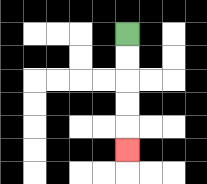{'start': '[5, 1]', 'end': '[5, 6]', 'path_directions': 'D,D,D,D,D', 'path_coordinates': '[[5, 1], [5, 2], [5, 3], [5, 4], [5, 5], [5, 6]]'}